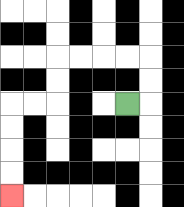{'start': '[5, 4]', 'end': '[0, 8]', 'path_directions': 'R,U,U,L,L,L,L,D,D,L,L,D,D,D,D', 'path_coordinates': '[[5, 4], [6, 4], [6, 3], [6, 2], [5, 2], [4, 2], [3, 2], [2, 2], [2, 3], [2, 4], [1, 4], [0, 4], [0, 5], [0, 6], [0, 7], [0, 8]]'}